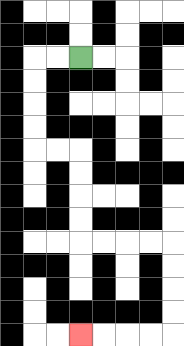{'start': '[3, 2]', 'end': '[3, 14]', 'path_directions': 'L,L,D,D,D,D,R,R,D,D,D,D,R,R,R,R,D,D,D,D,L,L,L,L', 'path_coordinates': '[[3, 2], [2, 2], [1, 2], [1, 3], [1, 4], [1, 5], [1, 6], [2, 6], [3, 6], [3, 7], [3, 8], [3, 9], [3, 10], [4, 10], [5, 10], [6, 10], [7, 10], [7, 11], [7, 12], [7, 13], [7, 14], [6, 14], [5, 14], [4, 14], [3, 14]]'}